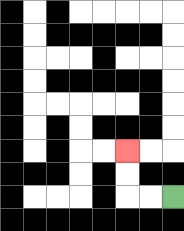{'start': '[7, 8]', 'end': '[5, 6]', 'path_directions': 'L,L,U,U', 'path_coordinates': '[[7, 8], [6, 8], [5, 8], [5, 7], [5, 6]]'}